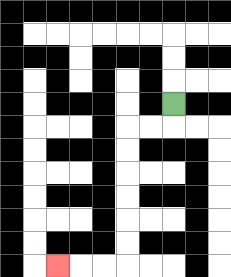{'start': '[7, 4]', 'end': '[2, 11]', 'path_directions': 'D,L,L,D,D,D,D,D,D,L,L,L', 'path_coordinates': '[[7, 4], [7, 5], [6, 5], [5, 5], [5, 6], [5, 7], [5, 8], [5, 9], [5, 10], [5, 11], [4, 11], [3, 11], [2, 11]]'}